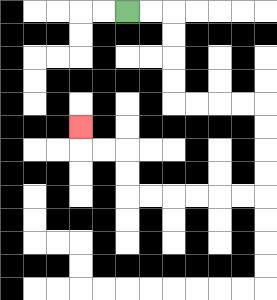{'start': '[5, 0]', 'end': '[3, 5]', 'path_directions': 'R,R,D,D,D,D,R,R,R,R,D,D,D,D,L,L,L,L,L,L,U,U,L,L,U', 'path_coordinates': '[[5, 0], [6, 0], [7, 0], [7, 1], [7, 2], [7, 3], [7, 4], [8, 4], [9, 4], [10, 4], [11, 4], [11, 5], [11, 6], [11, 7], [11, 8], [10, 8], [9, 8], [8, 8], [7, 8], [6, 8], [5, 8], [5, 7], [5, 6], [4, 6], [3, 6], [3, 5]]'}